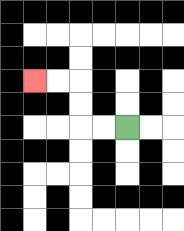{'start': '[5, 5]', 'end': '[1, 3]', 'path_directions': 'L,L,U,U,L,L', 'path_coordinates': '[[5, 5], [4, 5], [3, 5], [3, 4], [3, 3], [2, 3], [1, 3]]'}